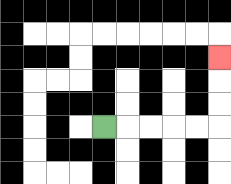{'start': '[4, 5]', 'end': '[9, 2]', 'path_directions': 'R,R,R,R,R,U,U,U', 'path_coordinates': '[[4, 5], [5, 5], [6, 5], [7, 5], [8, 5], [9, 5], [9, 4], [9, 3], [9, 2]]'}